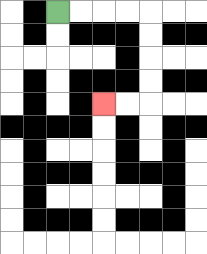{'start': '[2, 0]', 'end': '[4, 4]', 'path_directions': 'R,R,R,R,D,D,D,D,L,L', 'path_coordinates': '[[2, 0], [3, 0], [4, 0], [5, 0], [6, 0], [6, 1], [6, 2], [6, 3], [6, 4], [5, 4], [4, 4]]'}